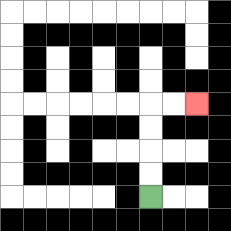{'start': '[6, 8]', 'end': '[8, 4]', 'path_directions': 'U,U,U,U,R,R', 'path_coordinates': '[[6, 8], [6, 7], [6, 6], [6, 5], [6, 4], [7, 4], [8, 4]]'}